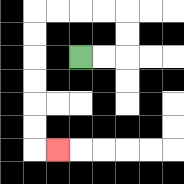{'start': '[3, 2]', 'end': '[2, 6]', 'path_directions': 'R,R,U,U,L,L,L,L,D,D,D,D,D,D,R', 'path_coordinates': '[[3, 2], [4, 2], [5, 2], [5, 1], [5, 0], [4, 0], [3, 0], [2, 0], [1, 0], [1, 1], [1, 2], [1, 3], [1, 4], [1, 5], [1, 6], [2, 6]]'}